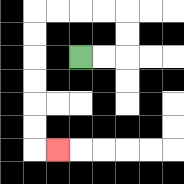{'start': '[3, 2]', 'end': '[2, 6]', 'path_directions': 'R,R,U,U,L,L,L,L,D,D,D,D,D,D,R', 'path_coordinates': '[[3, 2], [4, 2], [5, 2], [5, 1], [5, 0], [4, 0], [3, 0], [2, 0], [1, 0], [1, 1], [1, 2], [1, 3], [1, 4], [1, 5], [1, 6], [2, 6]]'}